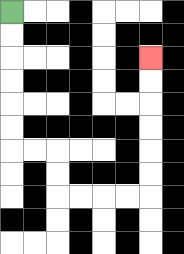{'start': '[0, 0]', 'end': '[6, 2]', 'path_directions': 'D,D,D,D,D,D,R,R,D,D,R,R,R,R,U,U,U,U,U,U', 'path_coordinates': '[[0, 0], [0, 1], [0, 2], [0, 3], [0, 4], [0, 5], [0, 6], [1, 6], [2, 6], [2, 7], [2, 8], [3, 8], [4, 8], [5, 8], [6, 8], [6, 7], [6, 6], [6, 5], [6, 4], [6, 3], [6, 2]]'}